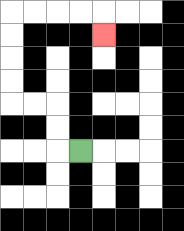{'start': '[3, 6]', 'end': '[4, 1]', 'path_directions': 'L,U,U,L,L,U,U,U,U,R,R,R,R,D', 'path_coordinates': '[[3, 6], [2, 6], [2, 5], [2, 4], [1, 4], [0, 4], [0, 3], [0, 2], [0, 1], [0, 0], [1, 0], [2, 0], [3, 0], [4, 0], [4, 1]]'}